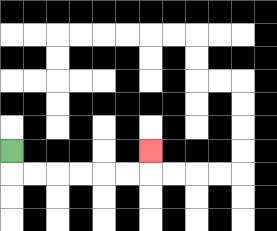{'start': '[0, 6]', 'end': '[6, 6]', 'path_directions': 'D,R,R,R,R,R,R,U', 'path_coordinates': '[[0, 6], [0, 7], [1, 7], [2, 7], [3, 7], [4, 7], [5, 7], [6, 7], [6, 6]]'}